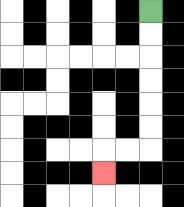{'start': '[6, 0]', 'end': '[4, 7]', 'path_directions': 'D,D,D,D,D,D,L,L,D', 'path_coordinates': '[[6, 0], [6, 1], [6, 2], [6, 3], [6, 4], [6, 5], [6, 6], [5, 6], [4, 6], [4, 7]]'}